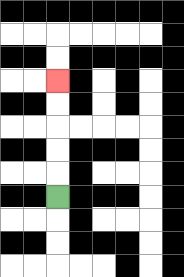{'start': '[2, 8]', 'end': '[2, 3]', 'path_directions': 'U,U,U,U,U', 'path_coordinates': '[[2, 8], [2, 7], [2, 6], [2, 5], [2, 4], [2, 3]]'}